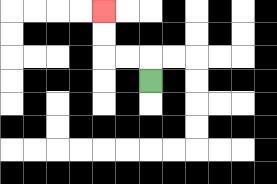{'start': '[6, 3]', 'end': '[4, 0]', 'path_directions': 'U,L,L,U,U', 'path_coordinates': '[[6, 3], [6, 2], [5, 2], [4, 2], [4, 1], [4, 0]]'}